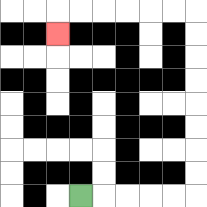{'start': '[3, 8]', 'end': '[2, 1]', 'path_directions': 'R,R,R,R,R,U,U,U,U,U,U,U,U,L,L,L,L,L,L,D', 'path_coordinates': '[[3, 8], [4, 8], [5, 8], [6, 8], [7, 8], [8, 8], [8, 7], [8, 6], [8, 5], [8, 4], [8, 3], [8, 2], [8, 1], [8, 0], [7, 0], [6, 0], [5, 0], [4, 0], [3, 0], [2, 0], [2, 1]]'}